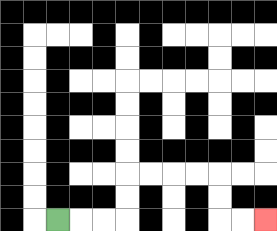{'start': '[2, 9]', 'end': '[11, 9]', 'path_directions': 'R,R,R,U,U,R,R,R,R,D,D,R,R', 'path_coordinates': '[[2, 9], [3, 9], [4, 9], [5, 9], [5, 8], [5, 7], [6, 7], [7, 7], [8, 7], [9, 7], [9, 8], [9, 9], [10, 9], [11, 9]]'}